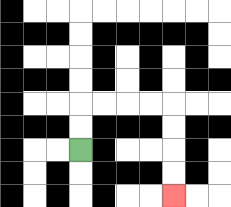{'start': '[3, 6]', 'end': '[7, 8]', 'path_directions': 'U,U,R,R,R,R,D,D,D,D', 'path_coordinates': '[[3, 6], [3, 5], [3, 4], [4, 4], [5, 4], [6, 4], [7, 4], [7, 5], [7, 6], [7, 7], [7, 8]]'}